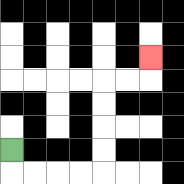{'start': '[0, 6]', 'end': '[6, 2]', 'path_directions': 'D,R,R,R,R,U,U,U,U,R,R,U', 'path_coordinates': '[[0, 6], [0, 7], [1, 7], [2, 7], [3, 7], [4, 7], [4, 6], [4, 5], [4, 4], [4, 3], [5, 3], [6, 3], [6, 2]]'}